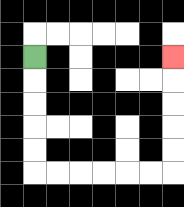{'start': '[1, 2]', 'end': '[7, 2]', 'path_directions': 'D,D,D,D,D,R,R,R,R,R,R,U,U,U,U,U', 'path_coordinates': '[[1, 2], [1, 3], [1, 4], [1, 5], [1, 6], [1, 7], [2, 7], [3, 7], [4, 7], [5, 7], [6, 7], [7, 7], [7, 6], [7, 5], [7, 4], [7, 3], [7, 2]]'}